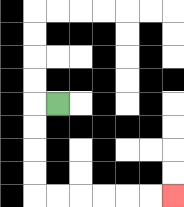{'start': '[2, 4]', 'end': '[7, 8]', 'path_directions': 'L,D,D,D,D,R,R,R,R,R,R', 'path_coordinates': '[[2, 4], [1, 4], [1, 5], [1, 6], [1, 7], [1, 8], [2, 8], [3, 8], [4, 8], [5, 8], [6, 8], [7, 8]]'}